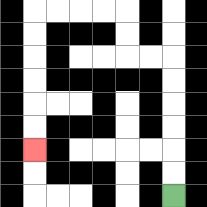{'start': '[7, 8]', 'end': '[1, 6]', 'path_directions': 'U,U,U,U,U,U,L,L,U,U,L,L,L,L,D,D,D,D,D,D', 'path_coordinates': '[[7, 8], [7, 7], [7, 6], [7, 5], [7, 4], [7, 3], [7, 2], [6, 2], [5, 2], [5, 1], [5, 0], [4, 0], [3, 0], [2, 0], [1, 0], [1, 1], [1, 2], [1, 3], [1, 4], [1, 5], [1, 6]]'}